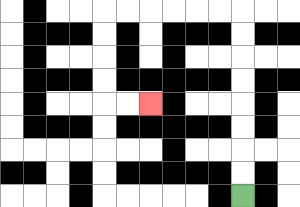{'start': '[10, 8]', 'end': '[6, 4]', 'path_directions': 'U,U,U,U,U,U,U,U,L,L,L,L,L,L,D,D,D,D,R,R', 'path_coordinates': '[[10, 8], [10, 7], [10, 6], [10, 5], [10, 4], [10, 3], [10, 2], [10, 1], [10, 0], [9, 0], [8, 0], [7, 0], [6, 0], [5, 0], [4, 0], [4, 1], [4, 2], [4, 3], [4, 4], [5, 4], [6, 4]]'}